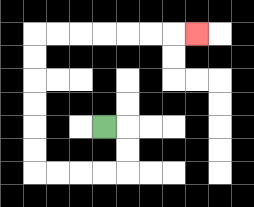{'start': '[4, 5]', 'end': '[8, 1]', 'path_directions': 'R,D,D,L,L,L,L,U,U,U,U,U,U,R,R,R,R,R,R,R', 'path_coordinates': '[[4, 5], [5, 5], [5, 6], [5, 7], [4, 7], [3, 7], [2, 7], [1, 7], [1, 6], [1, 5], [1, 4], [1, 3], [1, 2], [1, 1], [2, 1], [3, 1], [4, 1], [5, 1], [6, 1], [7, 1], [8, 1]]'}